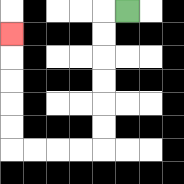{'start': '[5, 0]', 'end': '[0, 1]', 'path_directions': 'L,D,D,D,D,D,D,L,L,L,L,U,U,U,U,U', 'path_coordinates': '[[5, 0], [4, 0], [4, 1], [4, 2], [4, 3], [4, 4], [4, 5], [4, 6], [3, 6], [2, 6], [1, 6], [0, 6], [0, 5], [0, 4], [0, 3], [0, 2], [0, 1]]'}